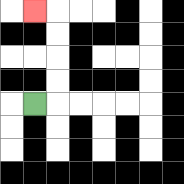{'start': '[1, 4]', 'end': '[1, 0]', 'path_directions': 'R,U,U,U,U,L', 'path_coordinates': '[[1, 4], [2, 4], [2, 3], [2, 2], [2, 1], [2, 0], [1, 0]]'}